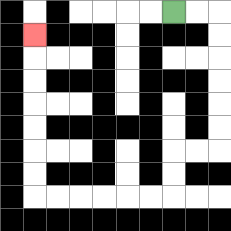{'start': '[7, 0]', 'end': '[1, 1]', 'path_directions': 'R,R,D,D,D,D,D,D,L,L,D,D,L,L,L,L,L,L,U,U,U,U,U,U,U', 'path_coordinates': '[[7, 0], [8, 0], [9, 0], [9, 1], [9, 2], [9, 3], [9, 4], [9, 5], [9, 6], [8, 6], [7, 6], [7, 7], [7, 8], [6, 8], [5, 8], [4, 8], [3, 8], [2, 8], [1, 8], [1, 7], [1, 6], [1, 5], [1, 4], [1, 3], [1, 2], [1, 1]]'}